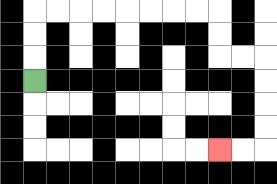{'start': '[1, 3]', 'end': '[9, 6]', 'path_directions': 'U,U,U,R,R,R,R,R,R,R,R,D,D,R,R,D,D,D,D,L,L', 'path_coordinates': '[[1, 3], [1, 2], [1, 1], [1, 0], [2, 0], [3, 0], [4, 0], [5, 0], [6, 0], [7, 0], [8, 0], [9, 0], [9, 1], [9, 2], [10, 2], [11, 2], [11, 3], [11, 4], [11, 5], [11, 6], [10, 6], [9, 6]]'}